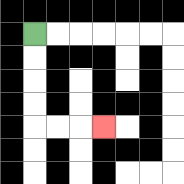{'start': '[1, 1]', 'end': '[4, 5]', 'path_directions': 'D,D,D,D,R,R,R', 'path_coordinates': '[[1, 1], [1, 2], [1, 3], [1, 4], [1, 5], [2, 5], [3, 5], [4, 5]]'}